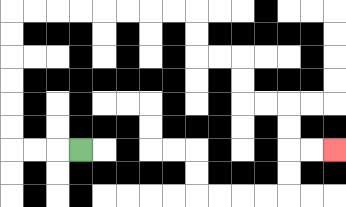{'start': '[3, 6]', 'end': '[14, 6]', 'path_directions': 'L,L,L,U,U,U,U,U,U,R,R,R,R,R,R,R,R,D,D,R,R,D,D,R,R,D,D,R,R', 'path_coordinates': '[[3, 6], [2, 6], [1, 6], [0, 6], [0, 5], [0, 4], [0, 3], [0, 2], [0, 1], [0, 0], [1, 0], [2, 0], [3, 0], [4, 0], [5, 0], [6, 0], [7, 0], [8, 0], [8, 1], [8, 2], [9, 2], [10, 2], [10, 3], [10, 4], [11, 4], [12, 4], [12, 5], [12, 6], [13, 6], [14, 6]]'}